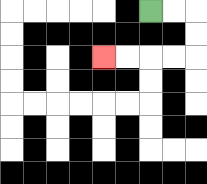{'start': '[6, 0]', 'end': '[4, 2]', 'path_directions': 'R,R,D,D,L,L,L,L', 'path_coordinates': '[[6, 0], [7, 0], [8, 0], [8, 1], [8, 2], [7, 2], [6, 2], [5, 2], [4, 2]]'}